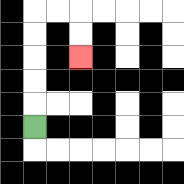{'start': '[1, 5]', 'end': '[3, 2]', 'path_directions': 'U,U,U,U,U,R,R,D,D', 'path_coordinates': '[[1, 5], [1, 4], [1, 3], [1, 2], [1, 1], [1, 0], [2, 0], [3, 0], [3, 1], [3, 2]]'}